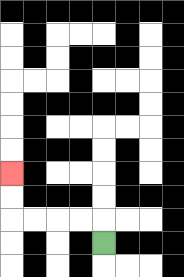{'start': '[4, 10]', 'end': '[0, 7]', 'path_directions': 'U,L,L,L,L,U,U', 'path_coordinates': '[[4, 10], [4, 9], [3, 9], [2, 9], [1, 9], [0, 9], [0, 8], [0, 7]]'}